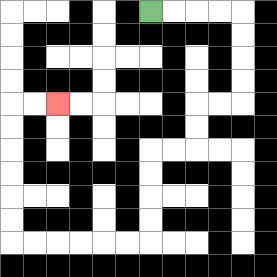{'start': '[6, 0]', 'end': '[2, 4]', 'path_directions': 'R,R,R,R,D,D,D,D,L,L,D,D,L,L,D,D,D,D,L,L,L,L,L,L,U,U,U,U,U,U,R,R', 'path_coordinates': '[[6, 0], [7, 0], [8, 0], [9, 0], [10, 0], [10, 1], [10, 2], [10, 3], [10, 4], [9, 4], [8, 4], [8, 5], [8, 6], [7, 6], [6, 6], [6, 7], [6, 8], [6, 9], [6, 10], [5, 10], [4, 10], [3, 10], [2, 10], [1, 10], [0, 10], [0, 9], [0, 8], [0, 7], [0, 6], [0, 5], [0, 4], [1, 4], [2, 4]]'}